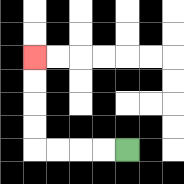{'start': '[5, 6]', 'end': '[1, 2]', 'path_directions': 'L,L,L,L,U,U,U,U', 'path_coordinates': '[[5, 6], [4, 6], [3, 6], [2, 6], [1, 6], [1, 5], [1, 4], [1, 3], [1, 2]]'}